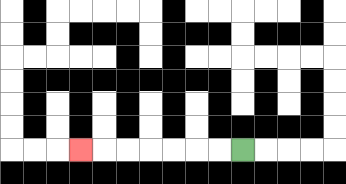{'start': '[10, 6]', 'end': '[3, 6]', 'path_directions': 'L,L,L,L,L,L,L', 'path_coordinates': '[[10, 6], [9, 6], [8, 6], [7, 6], [6, 6], [5, 6], [4, 6], [3, 6]]'}